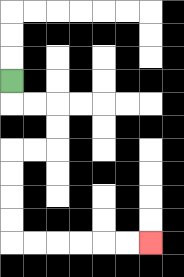{'start': '[0, 3]', 'end': '[6, 10]', 'path_directions': 'D,R,R,D,D,L,L,D,D,D,D,R,R,R,R,R,R', 'path_coordinates': '[[0, 3], [0, 4], [1, 4], [2, 4], [2, 5], [2, 6], [1, 6], [0, 6], [0, 7], [0, 8], [0, 9], [0, 10], [1, 10], [2, 10], [3, 10], [4, 10], [5, 10], [6, 10]]'}